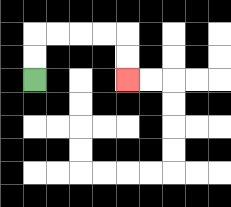{'start': '[1, 3]', 'end': '[5, 3]', 'path_directions': 'U,U,R,R,R,R,D,D', 'path_coordinates': '[[1, 3], [1, 2], [1, 1], [2, 1], [3, 1], [4, 1], [5, 1], [5, 2], [5, 3]]'}